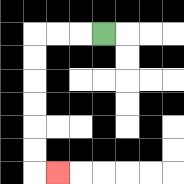{'start': '[4, 1]', 'end': '[2, 7]', 'path_directions': 'L,L,L,D,D,D,D,D,D,R', 'path_coordinates': '[[4, 1], [3, 1], [2, 1], [1, 1], [1, 2], [1, 3], [1, 4], [1, 5], [1, 6], [1, 7], [2, 7]]'}